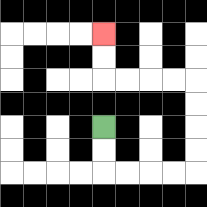{'start': '[4, 5]', 'end': '[4, 1]', 'path_directions': 'D,D,R,R,R,R,U,U,U,U,L,L,L,L,U,U', 'path_coordinates': '[[4, 5], [4, 6], [4, 7], [5, 7], [6, 7], [7, 7], [8, 7], [8, 6], [8, 5], [8, 4], [8, 3], [7, 3], [6, 3], [5, 3], [4, 3], [4, 2], [4, 1]]'}